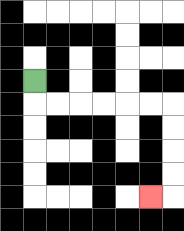{'start': '[1, 3]', 'end': '[6, 8]', 'path_directions': 'D,R,R,R,R,R,R,D,D,D,D,L', 'path_coordinates': '[[1, 3], [1, 4], [2, 4], [3, 4], [4, 4], [5, 4], [6, 4], [7, 4], [7, 5], [7, 6], [7, 7], [7, 8], [6, 8]]'}